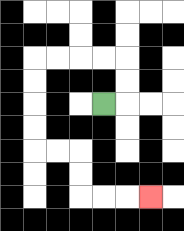{'start': '[4, 4]', 'end': '[6, 8]', 'path_directions': 'R,U,U,L,L,L,L,D,D,D,D,R,R,D,D,R,R,R', 'path_coordinates': '[[4, 4], [5, 4], [5, 3], [5, 2], [4, 2], [3, 2], [2, 2], [1, 2], [1, 3], [1, 4], [1, 5], [1, 6], [2, 6], [3, 6], [3, 7], [3, 8], [4, 8], [5, 8], [6, 8]]'}